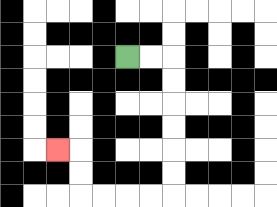{'start': '[5, 2]', 'end': '[2, 6]', 'path_directions': 'R,R,D,D,D,D,D,D,L,L,L,L,U,U,L', 'path_coordinates': '[[5, 2], [6, 2], [7, 2], [7, 3], [7, 4], [7, 5], [7, 6], [7, 7], [7, 8], [6, 8], [5, 8], [4, 8], [3, 8], [3, 7], [3, 6], [2, 6]]'}